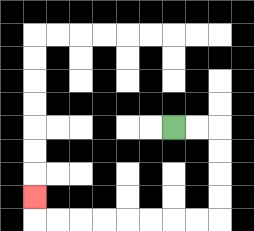{'start': '[7, 5]', 'end': '[1, 8]', 'path_directions': 'R,R,D,D,D,D,L,L,L,L,L,L,L,L,U', 'path_coordinates': '[[7, 5], [8, 5], [9, 5], [9, 6], [9, 7], [9, 8], [9, 9], [8, 9], [7, 9], [6, 9], [5, 9], [4, 9], [3, 9], [2, 9], [1, 9], [1, 8]]'}